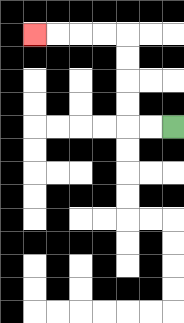{'start': '[7, 5]', 'end': '[1, 1]', 'path_directions': 'L,L,U,U,U,U,L,L,L,L', 'path_coordinates': '[[7, 5], [6, 5], [5, 5], [5, 4], [5, 3], [5, 2], [5, 1], [4, 1], [3, 1], [2, 1], [1, 1]]'}